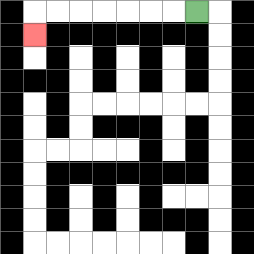{'start': '[8, 0]', 'end': '[1, 1]', 'path_directions': 'L,L,L,L,L,L,L,D', 'path_coordinates': '[[8, 0], [7, 0], [6, 0], [5, 0], [4, 0], [3, 0], [2, 0], [1, 0], [1, 1]]'}